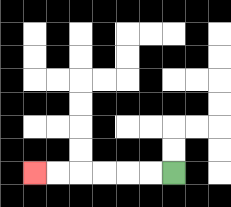{'start': '[7, 7]', 'end': '[1, 7]', 'path_directions': 'L,L,L,L,L,L', 'path_coordinates': '[[7, 7], [6, 7], [5, 7], [4, 7], [3, 7], [2, 7], [1, 7]]'}